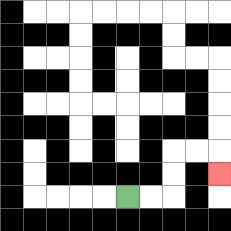{'start': '[5, 8]', 'end': '[9, 7]', 'path_directions': 'R,R,U,U,R,R,D', 'path_coordinates': '[[5, 8], [6, 8], [7, 8], [7, 7], [7, 6], [8, 6], [9, 6], [9, 7]]'}